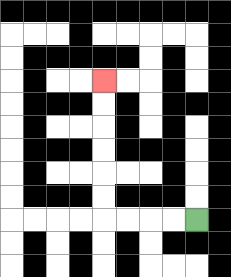{'start': '[8, 9]', 'end': '[4, 3]', 'path_directions': 'L,L,L,L,U,U,U,U,U,U', 'path_coordinates': '[[8, 9], [7, 9], [6, 9], [5, 9], [4, 9], [4, 8], [4, 7], [4, 6], [4, 5], [4, 4], [4, 3]]'}